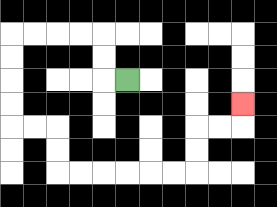{'start': '[5, 3]', 'end': '[10, 4]', 'path_directions': 'L,U,U,L,L,L,L,D,D,D,D,R,R,D,D,R,R,R,R,R,R,U,U,R,R,U', 'path_coordinates': '[[5, 3], [4, 3], [4, 2], [4, 1], [3, 1], [2, 1], [1, 1], [0, 1], [0, 2], [0, 3], [0, 4], [0, 5], [1, 5], [2, 5], [2, 6], [2, 7], [3, 7], [4, 7], [5, 7], [6, 7], [7, 7], [8, 7], [8, 6], [8, 5], [9, 5], [10, 5], [10, 4]]'}